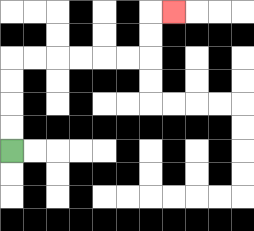{'start': '[0, 6]', 'end': '[7, 0]', 'path_directions': 'U,U,U,U,R,R,R,R,R,R,U,U,R', 'path_coordinates': '[[0, 6], [0, 5], [0, 4], [0, 3], [0, 2], [1, 2], [2, 2], [3, 2], [4, 2], [5, 2], [6, 2], [6, 1], [6, 0], [7, 0]]'}